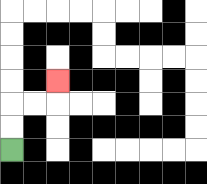{'start': '[0, 6]', 'end': '[2, 3]', 'path_directions': 'U,U,R,R,U', 'path_coordinates': '[[0, 6], [0, 5], [0, 4], [1, 4], [2, 4], [2, 3]]'}